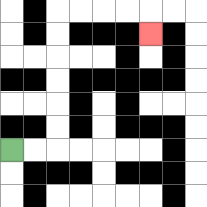{'start': '[0, 6]', 'end': '[6, 1]', 'path_directions': 'R,R,U,U,U,U,U,U,R,R,R,R,D', 'path_coordinates': '[[0, 6], [1, 6], [2, 6], [2, 5], [2, 4], [2, 3], [2, 2], [2, 1], [2, 0], [3, 0], [4, 0], [5, 0], [6, 0], [6, 1]]'}